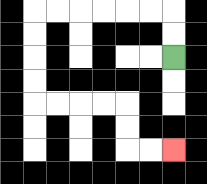{'start': '[7, 2]', 'end': '[7, 6]', 'path_directions': 'U,U,L,L,L,L,L,L,D,D,D,D,R,R,R,R,D,D,R,R', 'path_coordinates': '[[7, 2], [7, 1], [7, 0], [6, 0], [5, 0], [4, 0], [3, 0], [2, 0], [1, 0], [1, 1], [1, 2], [1, 3], [1, 4], [2, 4], [3, 4], [4, 4], [5, 4], [5, 5], [5, 6], [6, 6], [7, 6]]'}